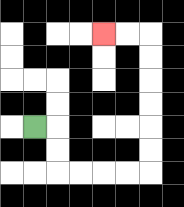{'start': '[1, 5]', 'end': '[4, 1]', 'path_directions': 'R,D,D,R,R,R,R,U,U,U,U,U,U,L,L', 'path_coordinates': '[[1, 5], [2, 5], [2, 6], [2, 7], [3, 7], [4, 7], [5, 7], [6, 7], [6, 6], [6, 5], [6, 4], [6, 3], [6, 2], [6, 1], [5, 1], [4, 1]]'}